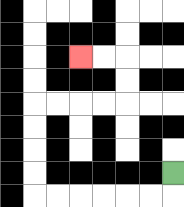{'start': '[7, 7]', 'end': '[3, 2]', 'path_directions': 'D,L,L,L,L,L,L,U,U,U,U,R,R,R,R,U,U,L,L', 'path_coordinates': '[[7, 7], [7, 8], [6, 8], [5, 8], [4, 8], [3, 8], [2, 8], [1, 8], [1, 7], [1, 6], [1, 5], [1, 4], [2, 4], [3, 4], [4, 4], [5, 4], [5, 3], [5, 2], [4, 2], [3, 2]]'}